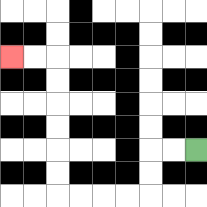{'start': '[8, 6]', 'end': '[0, 2]', 'path_directions': 'L,L,D,D,L,L,L,L,U,U,U,U,U,U,L,L', 'path_coordinates': '[[8, 6], [7, 6], [6, 6], [6, 7], [6, 8], [5, 8], [4, 8], [3, 8], [2, 8], [2, 7], [2, 6], [2, 5], [2, 4], [2, 3], [2, 2], [1, 2], [0, 2]]'}